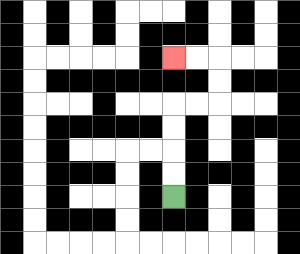{'start': '[7, 8]', 'end': '[7, 2]', 'path_directions': 'U,U,U,U,R,R,U,U,L,L', 'path_coordinates': '[[7, 8], [7, 7], [7, 6], [7, 5], [7, 4], [8, 4], [9, 4], [9, 3], [9, 2], [8, 2], [7, 2]]'}